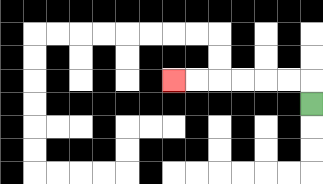{'start': '[13, 4]', 'end': '[7, 3]', 'path_directions': 'U,L,L,L,L,L,L', 'path_coordinates': '[[13, 4], [13, 3], [12, 3], [11, 3], [10, 3], [9, 3], [8, 3], [7, 3]]'}